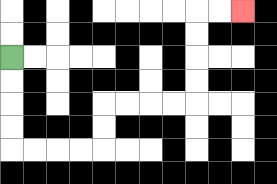{'start': '[0, 2]', 'end': '[10, 0]', 'path_directions': 'D,D,D,D,R,R,R,R,U,U,R,R,R,R,U,U,U,U,R,R', 'path_coordinates': '[[0, 2], [0, 3], [0, 4], [0, 5], [0, 6], [1, 6], [2, 6], [3, 6], [4, 6], [4, 5], [4, 4], [5, 4], [6, 4], [7, 4], [8, 4], [8, 3], [8, 2], [8, 1], [8, 0], [9, 0], [10, 0]]'}